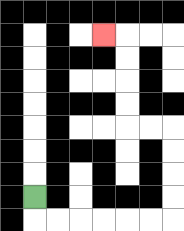{'start': '[1, 8]', 'end': '[4, 1]', 'path_directions': 'D,R,R,R,R,R,R,U,U,U,U,L,L,U,U,U,U,L', 'path_coordinates': '[[1, 8], [1, 9], [2, 9], [3, 9], [4, 9], [5, 9], [6, 9], [7, 9], [7, 8], [7, 7], [7, 6], [7, 5], [6, 5], [5, 5], [5, 4], [5, 3], [5, 2], [5, 1], [4, 1]]'}